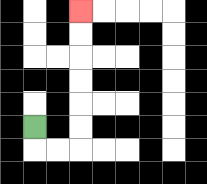{'start': '[1, 5]', 'end': '[3, 0]', 'path_directions': 'D,R,R,U,U,U,U,U,U', 'path_coordinates': '[[1, 5], [1, 6], [2, 6], [3, 6], [3, 5], [3, 4], [3, 3], [3, 2], [3, 1], [3, 0]]'}